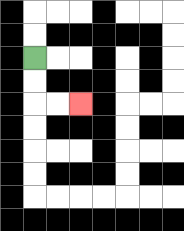{'start': '[1, 2]', 'end': '[3, 4]', 'path_directions': 'D,D,R,R', 'path_coordinates': '[[1, 2], [1, 3], [1, 4], [2, 4], [3, 4]]'}